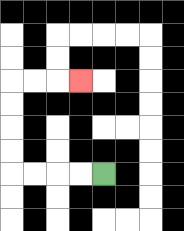{'start': '[4, 7]', 'end': '[3, 3]', 'path_directions': 'L,L,L,L,U,U,U,U,R,R,R', 'path_coordinates': '[[4, 7], [3, 7], [2, 7], [1, 7], [0, 7], [0, 6], [0, 5], [0, 4], [0, 3], [1, 3], [2, 3], [3, 3]]'}